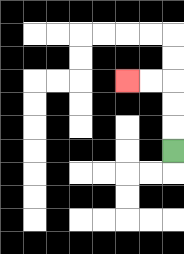{'start': '[7, 6]', 'end': '[5, 3]', 'path_directions': 'U,U,U,L,L', 'path_coordinates': '[[7, 6], [7, 5], [7, 4], [7, 3], [6, 3], [5, 3]]'}